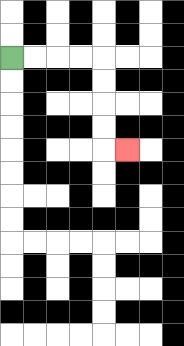{'start': '[0, 2]', 'end': '[5, 6]', 'path_directions': 'R,R,R,R,D,D,D,D,R', 'path_coordinates': '[[0, 2], [1, 2], [2, 2], [3, 2], [4, 2], [4, 3], [4, 4], [4, 5], [4, 6], [5, 6]]'}